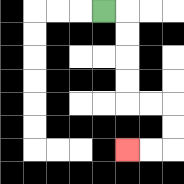{'start': '[4, 0]', 'end': '[5, 6]', 'path_directions': 'R,D,D,D,D,R,R,D,D,L,L', 'path_coordinates': '[[4, 0], [5, 0], [5, 1], [5, 2], [5, 3], [5, 4], [6, 4], [7, 4], [7, 5], [7, 6], [6, 6], [5, 6]]'}